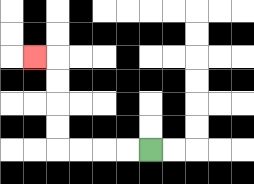{'start': '[6, 6]', 'end': '[1, 2]', 'path_directions': 'L,L,L,L,U,U,U,U,L', 'path_coordinates': '[[6, 6], [5, 6], [4, 6], [3, 6], [2, 6], [2, 5], [2, 4], [2, 3], [2, 2], [1, 2]]'}